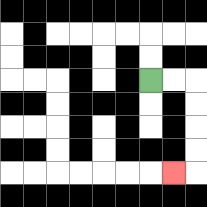{'start': '[6, 3]', 'end': '[7, 7]', 'path_directions': 'R,R,D,D,D,D,L', 'path_coordinates': '[[6, 3], [7, 3], [8, 3], [8, 4], [8, 5], [8, 6], [8, 7], [7, 7]]'}